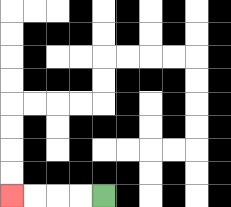{'start': '[4, 8]', 'end': '[0, 8]', 'path_directions': 'L,L,L,L', 'path_coordinates': '[[4, 8], [3, 8], [2, 8], [1, 8], [0, 8]]'}